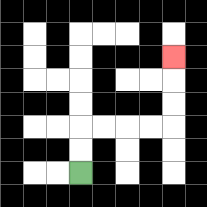{'start': '[3, 7]', 'end': '[7, 2]', 'path_directions': 'U,U,R,R,R,R,U,U,U', 'path_coordinates': '[[3, 7], [3, 6], [3, 5], [4, 5], [5, 5], [6, 5], [7, 5], [7, 4], [7, 3], [7, 2]]'}